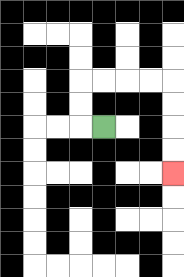{'start': '[4, 5]', 'end': '[7, 7]', 'path_directions': 'L,U,U,R,R,R,R,D,D,D,D', 'path_coordinates': '[[4, 5], [3, 5], [3, 4], [3, 3], [4, 3], [5, 3], [6, 3], [7, 3], [7, 4], [7, 5], [7, 6], [7, 7]]'}